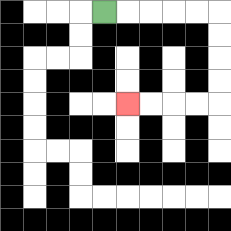{'start': '[4, 0]', 'end': '[5, 4]', 'path_directions': 'R,R,R,R,R,D,D,D,D,L,L,L,L', 'path_coordinates': '[[4, 0], [5, 0], [6, 0], [7, 0], [8, 0], [9, 0], [9, 1], [9, 2], [9, 3], [9, 4], [8, 4], [7, 4], [6, 4], [5, 4]]'}